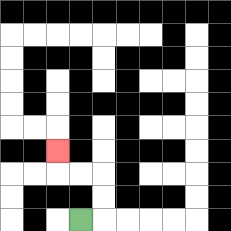{'start': '[3, 9]', 'end': '[2, 6]', 'path_directions': 'R,U,U,L,L,U', 'path_coordinates': '[[3, 9], [4, 9], [4, 8], [4, 7], [3, 7], [2, 7], [2, 6]]'}